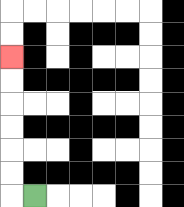{'start': '[1, 8]', 'end': '[0, 2]', 'path_directions': 'L,U,U,U,U,U,U', 'path_coordinates': '[[1, 8], [0, 8], [0, 7], [0, 6], [0, 5], [0, 4], [0, 3], [0, 2]]'}